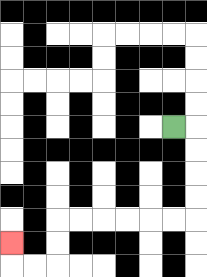{'start': '[7, 5]', 'end': '[0, 10]', 'path_directions': 'R,D,D,D,D,L,L,L,L,L,L,D,D,L,L,U', 'path_coordinates': '[[7, 5], [8, 5], [8, 6], [8, 7], [8, 8], [8, 9], [7, 9], [6, 9], [5, 9], [4, 9], [3, 9], [2, 9], [2, 10], [2, 11], [1, 11], [0, 11], [0, 10]]'}